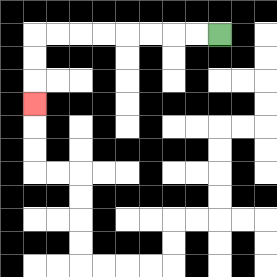{'start': '[9, 1]', 'end': '[1, 4]', 'path_directions': 'L,L,L,L,L,L,L,L,D,D,D', 'path_coordinates': '[[9, 1], [8, 1], [7, 1], [6, 1], [5, 1], [4, 1], [3, 1], [2, 1], [1, 1], [1, 2], [1, 3], [1, 4]]'}